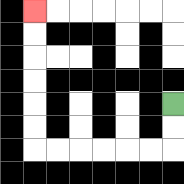{'start': '[7, 4]', 'end': '[1, 0]', 'path_directions': 'D,D,L,L,L,L,L,L,U,U,U,U,U,U', 'path_coordinates': '[[7, 4], [7, 5], [7, 6], [6, 6], [5, 6], [4, 6], [3, 6], [2, 6], [1, 6], [1, 5], [1, 4], [1, 3], [1, 2], [1, 1], [1, 0]]'}